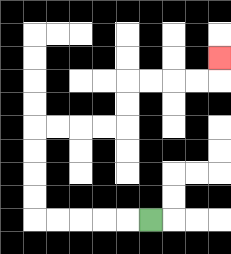{'start': '[6, 9]', 'end': '[9, 2]', 'path_directions': 'L,L,L,L,L,U,U,U,U,R,R,R,R,U,U,R,R,R,R,U', 'path_coordinates': '[[6, 9], [5, 9], [4, 9], [3, 9], [2, 9], [1, 9], [1, 8], [1, 7], [1, 6], [1, 5], [2, 5], [3, 5], [4, 5], [5, 5], [5, 4], [5, 3], [6, 3], [7, 3], [8, 3], [9, 3], [9, 2]]'}